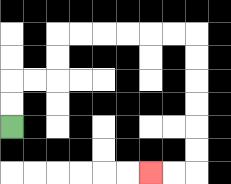{'start': '[0, 5]', 'end': '[6, 7]', 'path_directions': 'U,U,R,R,U,U,R,R,R,R,R,R,D,D,D,D,D,D,L,L', 'path_coordinates': '[[0, 5], [0, 4], [0, 3], [1, 3], [2, 3], [2, 2], [2, 1], [3, 1], [4, 1], [5, 1], [6, 1], [7, 1], [8, 1], [8, 2], [8, 3], [8, 4], [8, 5], [8, 6], [8, 7], [7, 7], [6, 7]]'}